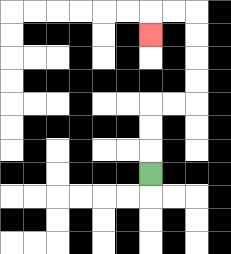{'start': '[6, 7]', 'end': '[6, 1]', 'path_directions': 'U,U,U,R,R,U,U,U,U,L,L,D', 'path_coordinates': '[[6, 7], [6, 6], [6, 5], [6, 4], [7, 4], [8, 4], [8, 3], [8, 2], [8, 1], [8, 0], [7, 0], [6, 0], [6, 1]]'}